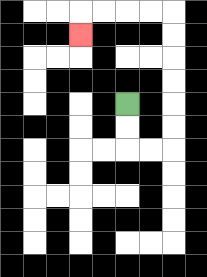{'start': '[5, 4]', 'end': '[3, 1]', 'path_directions': 'D,D,R,R,U,U,U,U,U,U,L,L,L,L,D', 'path_coordinates': '[[5, 4], [5, 5], [5, 6], [6, 6], [7, 6], [7, 5], [7, 4], [7, 3], [7, 2], [7, 1], [7, 0], [6, 0], [5, 0], [4, 0], [3, 0], [3, 1]]'}